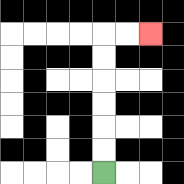{'start': '[4, 7]', 'end': '[6, 1]', 'path_directions': 'U,U,U,U,U,U,R,R', 'path_coordinates': '[[4, 7], [4, 6], [4, 5], [4, 4], [4, 3], [4, 2], [4, 1], [5, 1], [6, 1]]'}